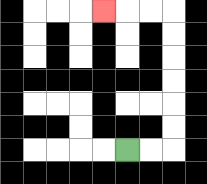{'start': '[5, 6]', 'end': '[4, 0]', 'path_directions': 'R,R,U,U,U,U,U,U,L,L,L', 'path_coordinates': '[[5, 6], [6, 6], [7, 6], [7, 5], [7, 4], [7, 3], [7, 2], [7, 1], [7, 0], [6, 0], [5, 0], [4, 0]]'}